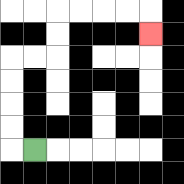{'start': '[1, 6]', 'end': '[6, 1]', 'path_directions': 'L,U,U,U,U,R,R,U,U,R,R,R,R,D', 'path_coordinates': '[[1, 6], [0, 6], [0, 5], [0, 4], [0, 3], [0, 2], [1, 2], [2, 2], [2, 1], [2, 0], [3, 0], [4, 0], [5, 0], [6, 0], [6, 1]]'}